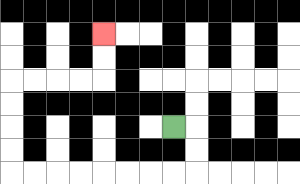{'start': '[7, 5]', 'end': '[4, 1]', 'path_directions': 'R,D,D,L,L,L,L,L,L,L,L,U,U,U,U,R,R,R,R,U,U', 'path_coordinates': '[[7, 5], [8, 5], [8, 6], [8, 7], [7, 7], [6, 7], [5, 7], [4, 7], [3, 7], [2, 7], [1, 7], [0, 7], [0, 6], [0, 5], [0, 4], [0, 3], [1, 3], [2, 3], [3, 3], [4, 3], [4, 2], [4, 1]]'}